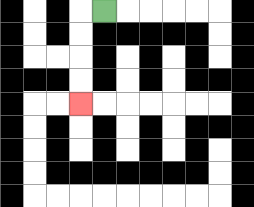{'start': '[4, 0]', 'end': '[3, 4]', 'path_directions': 'L,D,D,D,D', 'path_coordinates': '[[4, 0], [3, 0], [3, 1], [3, 2], [3, 3], [3, 4]]'}